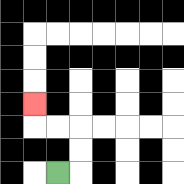{'start': '[2, 7]', 'end': '[1, 4]', 'path_directions': 'R,U,U,L,L,U', 'path_coordinates': '[[2, 7], [3, 7], [3, 6], [3, 5], [2, 5], [1, 5], [1, 4]]'}